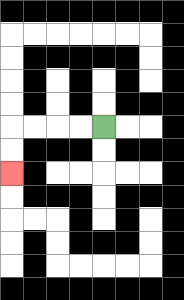{'start': '[4, 5]', 'end': '[0, 7]', 'path_directions': 'L,L,L,L,D,D', 'path_coordinates': '[[4, 5], [3, 5], [2, 5], [1, 5], [0, 5], [0, 6], [0, 7]]'}